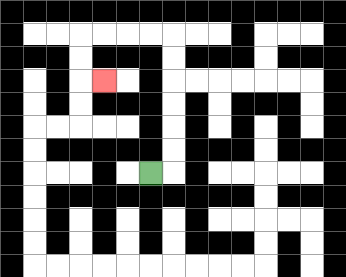{'start': '[6, 7]', 'end': '[4, 3]', 'path_directions': 'R,U,U,U,U,U,U,L,L,L,L,D,D,R', 'path_coordinates': '[[6, 7], [7, 7], [7, 6], [7, 5], [7, 4], [7, 3], [7, 2], [7, 1], [6, 1], [5, 1], [4, 1], [3, 1], [3, 2], [3, 3], [4, 3]]'}